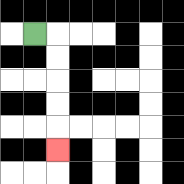{'start': '[1, 1]', 'end': '[2, 6]', 'path_directions': 'R,D,D,D,D,D', 'path_coordinates': '[[1, 1], [2, 1], [2, 2], [2, 3], [2, 4], [2, 5], [2, 6]]'}